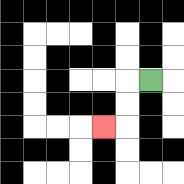{'start': '[6, 3]', 'end': '[4, 5]', 'path_directions': 'L,D,D,L', 'path_coordinates': '[[6, 3], [5, 3], [5, 4], [5, 5], [4, 5]]'}